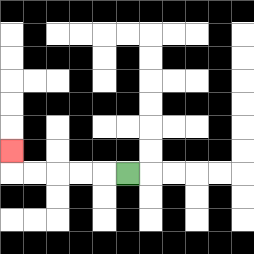{'start': '[5, 7]', 'end': '[0, 6]', 'path_directions': 'L,L,L,L,L,U', 'path_coordinates': '[[5, 7], [4, 7], [3, 7], [2, 7], [1, 7], [0, 7], [0, 6]]'}